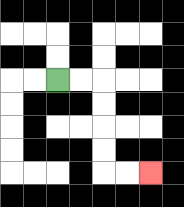{'start': '[2, 3]', 'end': '[6, 7]', 'path_directions': 'R,R,D,D,D,D,R,R', 'path_coordinates': '[[2, 3], [3, 3], [4, 3], [4, 4], [4, 5], [4, 6], [4, 7], [5, 7], [6, 7]]'}